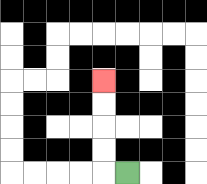{'start': '[5, 7]', 'end': '[4, 3]', 'path_directions': 'L,U,U,U,U', 'path_coordinates': '[[5, 7], [4, 7], [4, 6], [4, 5], [4, 4], [4, 3]]'}